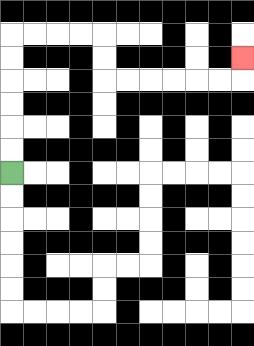{'start': '[0, 7]', 'end': '[10, 2]', 'path_directions': 'U,U,U,U,U,U,R,R,R,R,D,D,R,R,R,R,R,R,U', 'path_coordinates': '[[0, 7], [0, 6], [0, 5], [0, 4], [0, 3], [0, 2], [0, 1], [1, 1], [2, 1], [3, 1], [4, 1], [4, 2], [4, 3], [5, 3], [6, 3], [7, 3], [8, 3], [9, 3], [10, 3], [10, 2]]'}